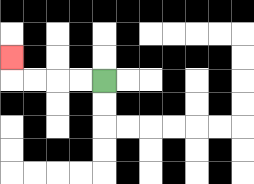{'start': '[4, 3]', 'end': '[0, 2]', 'path_directions': 'L,L,L,L,U', 'path_coordinates': '[[4, 3], [3, 3], [2, 3], [1, 3], [0, 3], [0, 2]]'}